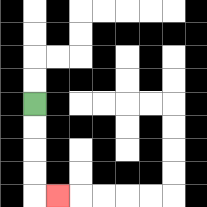{'start': '[1, 4]', 'end': '[2, 8]', 'path_directions': 'D,D,D,D,R', 'path_coordinates': '[[1, 4], [1, 5], [1, 6], [1, 7], [1, 8], [2, 8]]'}